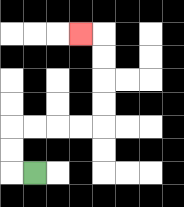{'start': '[1, 7]', 'end': '[3, 1]', 'path_directions': 'L,U,U,R,R,R,R,U,U,U,U,L', 'path_coordinates': '[[1, 7], [0, 7], [0, 6], [0, 5], [1, 5], [2, 5], [3, 5], [4, 5], [4, 4], [4, 3], [4, 2], [4, 1], [3, 1]]'}